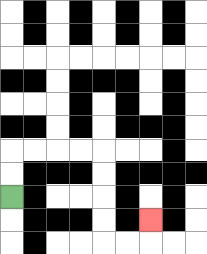{'start': '[0, 8]', 'end': '[6, 9]', 'path_directions': 'U,U,R,R,R,R,D,D,D,D,R,R,U', 'path_coordinates': '[[0, 8], [0, 7], [0, 6], [1, 6], [2, 6], [3, 6], [4, 6], [4, 7], [4, 8], [4, 9], [4, 10], [5, 10], [6, 10], [6, 9]]'}